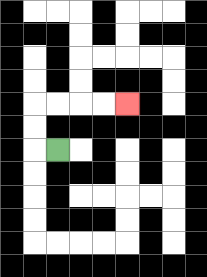{'start': '[2, 6]', 'end': '[5, 4]', 'path_directions': 'L,U,U,R,R,R,R', 'path_coordinates': '[[2, 6], [1, 6], [1, 5], [1, 4], [2, 4], [3, 4], [4, 4], [5, 4]]'}